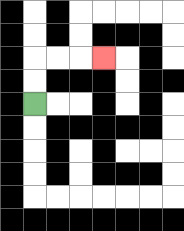{'start': '[1, 4]', 'end': '[4, 2]', 'path_directions': 'U,U,R,R,R', 'path_coordinates': '[[1, 4], [1, 3], [1, 2], [2, 2], [3, 2], [4, 2]]'}